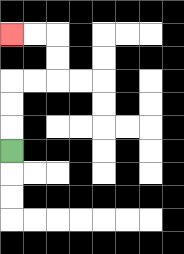{'start': '[0, 6]', 'end': '[0, 1]', 'path_directions': 'U,U,U,R,R,U,U,L,L', 'path_coordinates': '[[0, 6], [0, 5], [0, 4], [0, 3], [1, 3], [2, 3], [2, 2], [2, 1], [1, 1], [0, 1]]'}